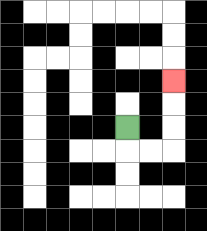{'start': '[5, 5]', 'end': '[7, 3]', 'path_directions': 'D,R,R,U,U,U', 'path_coordinates': '[[5, 5], [5, 6], [6, 6], [7, 6], [7, 5], [7, 4], [7, 3]]'}